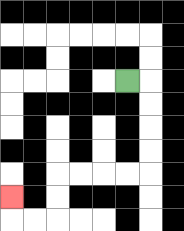{'start': '[5, 3]', 'end': '[0, 8]', 'path_directions': 'R,D,D,D,D,L,L,L,L,D,D,L,L,U', 'path_coordinates': '[[5, 3], [6, 3], [6, 4], [6, 5], [6, 6], [6, 7], [5, 7], [4, 7], [3, 7], [2, 7], [2, 8], [2, 9], [1, 9], [0, 9], [0, 8]]'}